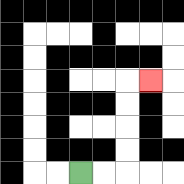{'start': '[3, 7]', 'end': '[6, 3]', 'path_directions': 'R,R,U,U,U,U,R', 'path_coordinates': '[[3, 7], [4, 7], [5, 7], [5, 6], [5, 5], [5, 4], [5, 3], [6, 3]]'}